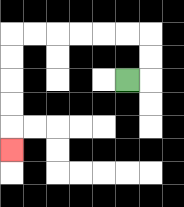{'start': '[5, 3]', 'end': '[0, 6]', 'path_directions': 'R,U,U,L,L,L,L,L,L,D,D,D,D,D', 'path_coordinates': '[[5, 3], [6, 3], [6, 2], [6, 1], [5, 1], [4, 1], [3, 1], [2, 1], [1, 1], [0, 1], [0, 2], [0, 3], [0, 4], [0, 5], [0, 6]]'}